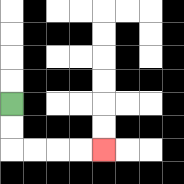{'start': '[0, 4]', 'end': '[4, 6]', 'path_directions': 'D,D,R,R,R,R', 'path_coordinates': '[[0, 4], [0, 5], [0, 6], [1, 6], [2, 6], [3, 6], [4, 6]]'}